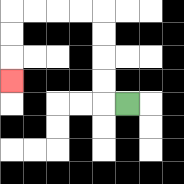{'start': '[5, 4]', 'end': '[0, 3]', 'path_directions': 'L,U,U,U,U,L,L,L,L,D,D,D', 'path_coordinates': '[[5, 4], [4, 4], [4, 3], [4, 2], [4, 1], [4, 0], [3, 0], [2, 0], [1, 0], [0, 0], [0, 1], [0, 2], [0, 3]]'}